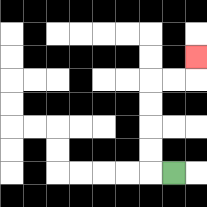{'start': '[7, 7]', 'end': '[8, 2]', 'path_directions': 'L,U,U,U,U,R,R,U', 'path_coordinates': '[[7, 7], [6, 7], [6, 6], [6, 5], [6, 4], [6, 3], [7, 3], [8, 3], [8, 2]]'}